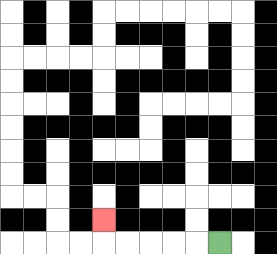{'start': '[9, 10]', 'end': '[4, 9]', 'path_directions': 'L,L,L,L,L,U', 'path_coordinates': '[[9, 10], [8, 10], [7, 10], [6, 10], [5, 10], [4, 10], [4, 9]]'}